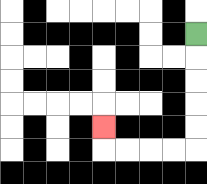{'start': '[8, 1]', 'end': '[4, 5]', 'path_directions': 'D,D,D,D,D,L,L,L,L,U', 'path_coordinates': '[[8, 1], [8, 2], [8, 3], [8, 4], [8, 5], [8, 6], [7, 6], [6, 6], [5, 6], [4, 6], [4, 5]]'}